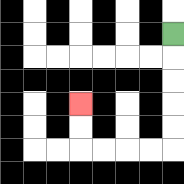{'start': '[7, 1]', 'end': '[3, 4]', 'path_directions': 'D,D,D,D,D,L,L,L,L,U,U', 'path_coordinates': '[[7, 1], [7, 2], [7, 3], [7, 4], [7, 5], [7, 6], [6, 6], [5, 6], [4, 6], [3, 6], [3, 5], [3, 4]]'}